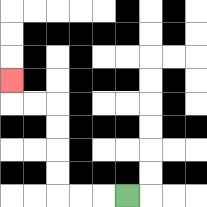{'start': '[5, 8]', 'end': '[0, 3]', 'path_directions': 'L,L,L,U,U,U,U,L,L,U', 'path_coordinates': '[[5, 8], [4, 8], [3, 8], [2, 8], [2, 7], [2, 6], [2, 5], [2, 4], [1, 4], [0, 4], [0, 3]]'}